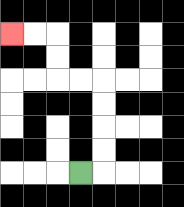{'start': '[3, 7]', 'end': '[0, 1]', 'path_directions': 'R,U,U,U,U,L,L,U,U,L,L', 'path_coordinates': '[[3, 7], [4, 7], [4, 6], [4, 5], [4, 4], [4, 3], [3, 3], [2, 3], [2, 2], [2, 1], [1, 1], [0, 1]]'}